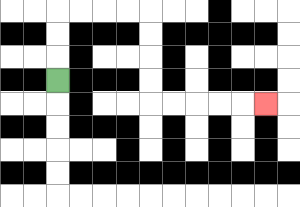{'start': '[2, 3]', 'end': '[11, 4]', 'path_directions': 'U,U,U,R,R,R,R,D,D,D,D,R,R,R,R,R', 'path_coordinates': '[[2, 3], [2, 2], [2, 1], [2, 0], [3, 0], [4, 0], [5, 0], [6, 0], [6, 1], [6, 2], [6, 3], [6, 4], [7, 4], [8, 4], [9, 4], [10, 4], [11, 4]]'}